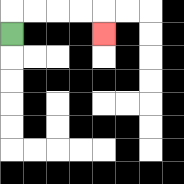{'start': '[0, 1]', 'end': '[4, 1]', 'path_directions': 'U,R,R,R,R,D', 'path_coordinates': '[[0, 1], [0, 0], [1, 0], [2, 0], [3, 0], [4, 0], [4, 1]]'}